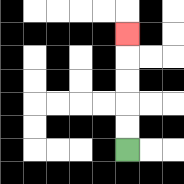{'start': '[5, 6]', 'end': '[5, 1]', 'path_directions': 'U,U,U,U,U', 'path_coordinates': '[[5, 6], [5, 5], [5, 4], [5, 3], [5, 2], [5, 1]]'}